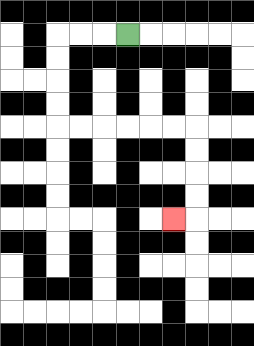{'start': '[5, 1]', 'end': '[7, 9]', 'path_directions': 'L,L,L,D,D,D,D,R,R,R,R,R,R,D,D,D,D,L', 'path_coordinates': '[[5, 1], [4, 1], [3, 1], [2, 1], [2, 2], [2, 3], [2, 4], [2, 5], [3, 5], [4, 5], [5, 5], [6, 5], [7, 5], [8, 5], [8, 6], [8, 7], [8, 8], [8, 9], [7, 9]]'}